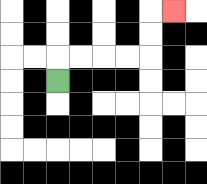{'start': '[2, 3]', 'end': '[7, 0]', 'path_directions': 'U,R,R,R,R,U,U,R', 'path_coordinates': '[[2, 3], [2, 2], [3, 2], [4, 2], [5, 2], [6, 2], [6, 1], [6, 0], [7, 0]]'}